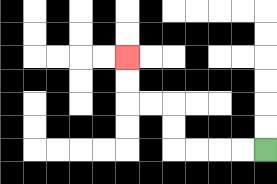{'start': '[11, 6]', 'end': '[5, 2]', 'path_directions': 'L,L,L,L,U,U,L,L,U,U', 'path_coordinates': '[[11, 6], [10, 6], [9, 6], [8, 6], [7, 6], [7, 5], [7, 4], [6, 4], [5, 4], [5, 3], [5, 2]]'}